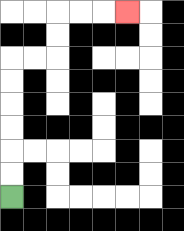{'start': '[0, 8]', 'end': '[5, 0]', 'path_directions': 'U,U,U,U,U,U,R,R,U,U,R,R,R', 'path_coordinates': '[[0, 8], [0, 7], [0, 6], [0, 5], [0, 4], [0, 3], [0, 2], [1, 2], [2, 2], [2, 1], [2, 0], [3, 0], [4, 0], [5, 0]]'}